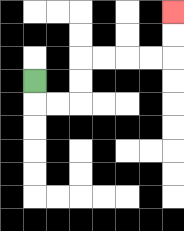{'start': '[1, 3]', 'end': '[7, 0]', 'path_directions': 'D,R,R,U,U,R,R,R,R,U,U', 'path_coordinates': '[[1, 3], [1, 4], [2, 4], [3, 4], [3, 3], [3, 2], [4, 2], [5, 2], [6, 2], [7, 2], [7, 1], [7, 0]]'}